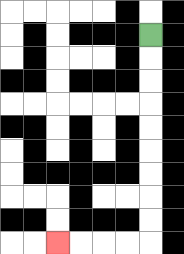{'start': '[6, 1]', 'end': '[2, 10]', 'path_directions': 'D,D,D,D,D,D,D,D,D,L,L,L,L', 'path_coordinates': '[[6, 1], [6, 2], [6, 3], [6, 4], [6, 5], [6, 6], [6, 7], [6, 8], [6, 9], [6, 10], [5, 10], [4, 10], [3, 10], [2, 10]]'}